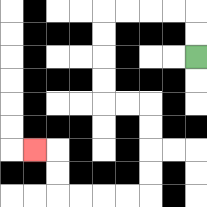{'start': '[8, 2]', 'end': '[1, 6]', 'path_directions': 'U,U,L,L,L,L,D,D,D,D,R,R,D,D,D,D,L,L,L,L,U,U,L', 'path_coordinates': '[[8, 2], [8, 1], [8, 0], [7, 0], [6, 0], [5, 0], [4, 0], [4, 1], [4, 2], [4, 3], [4, 4], [5, 4], [6, 4], [6, 5], [6, 6], [6, 7], [6, 8], [5, 8], [4, 8], [3, 8], [2, 8], [2, 7], [2, 6], [1, 6]]'}